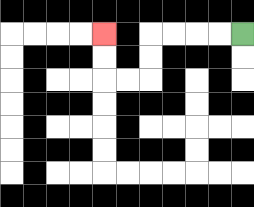{'start': '[10, 1]', 'end': '[4, 1]', 'path_directions': 'L,L,L,L,D,D,L,L,U,U', 'path_coordinates': '[[10, 1], [9, 1], [8, 1], [7, 1], [6, 1], [6, 2], [6, 3], [5, 3], [4, 3], [4, 2], [4, 1]]'}